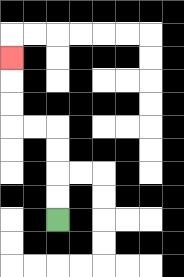{'start': '[2, 9]', 'end': '[0, 2]', 'path_directions': 'U,U,U,U,L,L,U,U,U', 'path_coordinates': '[[2, 9], [2, 8], [2, 7], [2, 6], [2, 5], [1, 5], [0, 5], [0, 4], [0, 3], [0, 2]]'}